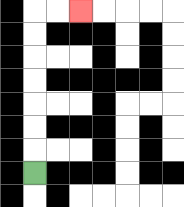{'start': '[1, 7]', 'end': '[3, 0]', 'path_directions': 'U,U,U,U,U,U,U,R,R', 'path_coordinates': '[[1, 7], [1, 6], [1, 5], [1, 4], [1, 3], [1, 2], [1, 1], [1, 0], [2, 0], [3, 0]]'}